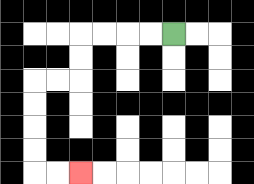{'start': '[7, 1]', 'end': '[3, 7]', 'path_directions': 'L,L,L,L,D,D,L,L,D,D,D,D,R,R', 'path_coordinates': '[[7, 1], [6, 1], [5, 1], [4, 1], [3, 1], [3, 2], [3, 3], [2, 3], [1, 3], [1, 4], [1, 5], [1, 6], [1, 7], [2, 7], [3, 7]]'}